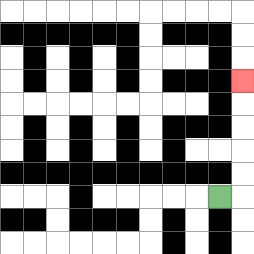{'start': '[9, 8]', 'end': '[10, 3]', 'path_directions': 'R,U,U,U,U,U', 'path_coordinates': '[[9, 8], [10, 8], [10, 7], [10, 6], [10, 5], [10, 4], [10, 3]]'}